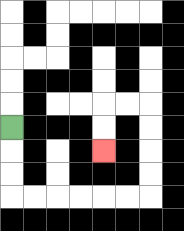{'start': '[0, 5]', 'end': '[4, 6]', 'path_directions': 'D,D,D,R,R,R,R,R,R,U,U,U,U,L,L,D,D', 'path_coordinates': '[[0, 5], [0, 6], [0, 7], [0, 8], [1, 8], [2, 8], [3, 8], [4, 8], [5, 8], [6, 8], [6, 7], [6, 6], [6, 5], [6, 4], [5, 4], [4, 4], [4, 5], [4, 6]]'}